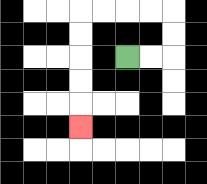{'start': '[5, 2]', 'end': '[3, 5]', 'path_directions': 'R,R,U,U,L,L,L,L,D,D,D,D,D', 'path_coordinates': '[[5, 2], [6, 2], [7, 2], [7, 1], [7, 0], [6, 0], [5, 0], [4, 0], [3, 0], [3, 1], [3, 2], [3, 3], [3, 4], [3, 5]]'}